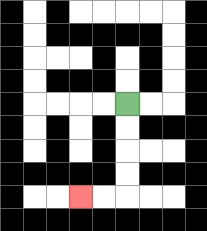{'start': '[5, 4]', 'end': '[3, 8]', 'path_directions': 'D,D,D,D,L,L', 'path_coordinates': '[[5, 4], [5, 5], [5, 6], [5, 7], [5, 8], [4, 8], [3, 8]]'}